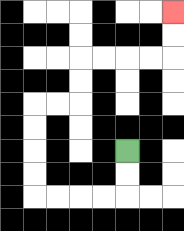{'start': '[5, 6]', 'end': '[7, 0]', 'path_directions': 'D,D,L,L,L,L,U,U,U,U,R,R,U,U,R,R,R,R,U,U', 'path_coordinates': '[[5, 6], [5, 7], [5, 8], [4, 8], [3, 8], [2, 8], [1, 8], [1, 7], [1, 6], [1, 5], [1, 4], [2, 4], [3, 4], [3, 3], [3, 2], [4, 2], [5, 2], [6, 2], [7, 2], [7, 1], [7, 0]]'}